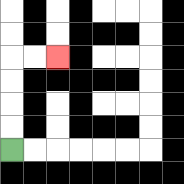{'start': '[0, 6]', 'end': '[2, 2]', 'path_directions': 'U,U,U,U,R,R', 'path_coordinates': '[[0, 6], [0, 5], [0, 4], [0, 3], [0, 2], [1, 2], [2, 2]]'}